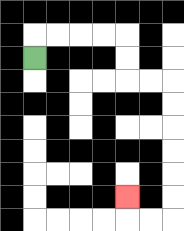{'start': '[1, 2]', 'end': '[5, 8]', 'path_directions': 'U,R,R,R,R,D,D,R,R,D,D,D,D,D,D,L,L,U', 'path_coordinates': '[[1, 2], [1, 1], [2, 1], [3, 1], [4, 1], [5, 1], [5, 2], [5, 3], [6, 3], [7, 3], [7, 4], [7, 5], [7, 6], [7, 7], [7, 8], [7, 9], [6, 9], [5, 9], [5, 8]]'}